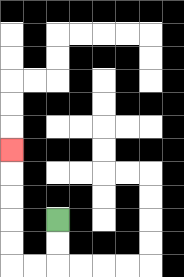{'start': '[2, 9]', 'end': '[0, 6]', 'path_directions': 'D,D,L,L,U,U,U,U,U', 'path_coordinates': '[[2, 9], [2, 10], [2, 11], [1, 11], [0, 11], [0, 10], [0, 9], [0, 8], [0, 7], [0, 6]]'}